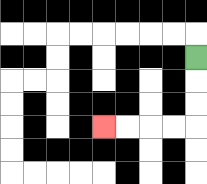{'start': '[8, 2]', 'end': '[4, 5]', 'path_directions': 'D,D,D,L,L,L,L', 'path_coordinates': '[[8, 2], [8, 3], [8, 4], [8, 5], [7, 5], [6, 5], [5, 5], [4, 5]]'}